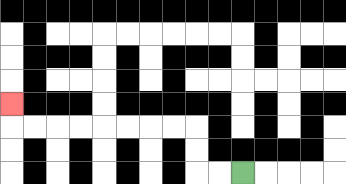{'start': '[10, 7]', 'end': '[0, 4]', 'path_directions': 'L,L,U,U,L,L,L,L,L,L,L,L,U', 'path_coordinates': '[[10, 7], [9, 7], [8, 7], [8, 6], [8, 5], [7, 5], [6, 5], [5, 5], [4, 5], [3, 5], [2, 5], [1, 5], [0, 5], [0, 4]]'}